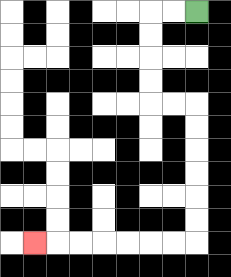{'start': '[8, 0]', 'end': '[1, 10]', 'path_directions': 'L,L,D,D,D,D,R,R,D,D,D,D,D,D,L,L,L,L,L,L,L', 'path_coordinates': '[[8, 0], [7, 0], [6, 0], [6, 1], [6, 2], [6, 3], [6, 4], [7, 4], [8, 4], [8, 5], [8, 6], [8, 7], [8, 8], [8, 9], [8, 10], [7, 10], [6, 10], [5, 10], [4, 10], [3, 10], [2, 10], [1, 10]]'}